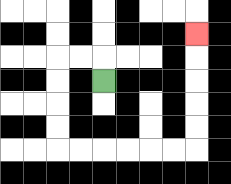{'start': '[4, 3]', 'end': '[8, 1]', 'path_directions': 'U,L,L,D,D,D,D,R,R,R,R,R,R,U,U,U,U,U', 'path_coordinates': '[[4, 3], [4, 2], [3, 2], [2, 2], [2, 3], [2, 4], [2, 5], [2, 6], [3, 6], [4, 6], [5, 6], [6, 6], [7, 6], [8, 6], [8, 5], [8, 4], [8, 3], [8, 2], [8, 1]]'}